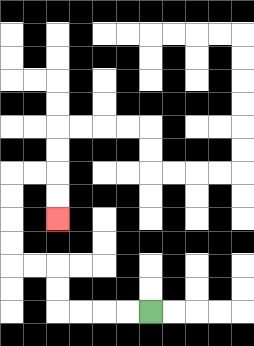{'start': '[6, 13]', 'end': '[2, 9]', 'path_directions': 'L,L,L,L,U,U,L,L,U,U,U,U,R,R,D,D', 'path_coordinates': '[[6, 13], [5, 13], [4, 13], [3, 13], [2, 13], [2, 12], [2, 11], [1, 11], [0, 11], [0, 10], [0, 9], [0, 8], [0, 7], [1, 7], [2, 7], [2, 8], [2, 9]]'}